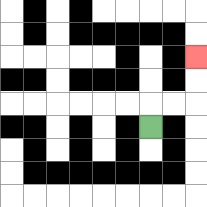{'start': '[6, 5]', 'end': '[8, 2]', 'path_directions': 'U,R,R,U,U', 'path_coordinates': '[[6, 5], [6, 4], [7, 4], [8, 4], [8, 3], [8, 2]]'}